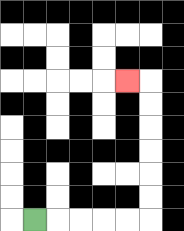{'start': '[1, 9]', 'end': '[5, 3]', 'path_directions': 'R,R,R,R,R,U,U,U,U,U,U,L', 'path_coordinates': '[[1, 9], [2, 9], [3, 9], [4, 9], [5, 9], [6, 9], [6, 8], [6, 7], [6, 6], [6, 5], [6, 4], [6, 3], [5, 3]]'}